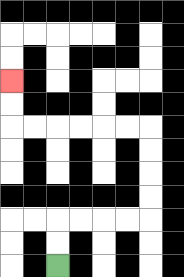{'start': '[2, 11]', 'end': '[0, 3]', 'path_directions': 'U,U,R,R,R,R,U,U,U,U,L,L,L,L,L,L,U,U', 'path_coordinates': '[[2, 11], [2, 10], [2, 9], [3, 9], [4, 9], [5, 9], [6, 9], [6, 8], [6, 7], [6, 6], [6, 5], [5, 5], [4, 5], [3, 5], [2, 5], [1, 5], [0, 5], [0, 4], [0, 3]]'}